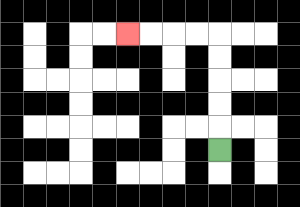{'start': '[9, 6]', 'end': '[5, 1]', 'path_directions': 'U,U,U,U,U,L,L,L,L', 'path_coordinates': '[[9, 6], [9, 5], [9, 4], [9, 3], [9, 2], [9, 1], [8, 1], [7, 1], [6, 1], [5, 1]]'}